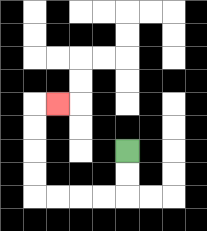{'start': '[5, 6]', 'end': '[2, 4]', 'path_directions': 'D,D,L,L,L,L,U,U,U,U,R', 'path_coordinates': '[[5, 6], [5, 7], [5, 8], [4, 8], [3, 8], [2, 8], [1, 8], [1, 7], [1, 6], [1, 5], [1, 4], [2, 4]]'}